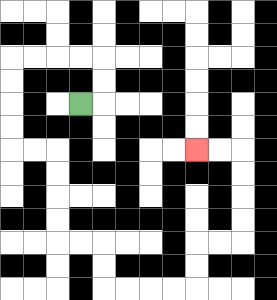{'start': '[3, 4]', 'end': '[8, 6]', 'path_directions': 'R,U,U,L,L,L,L,D,D,D,D,R,R,D,D,D,D,R,R,D,D,R,R,R,R,U,U,R,R,U,U,U,U,L,L', 'path_coordinates': '[[3, 4], [4, 4], [4, 3], [4, 2], [3, 2], [2, 2], [1, 2], [0, 2], [0, 3], [0, 4], [0, 5], [0, 6], [1, 6], [2, 6], [2, 7], [2, 8], [2, 9], [2, 10], [3, 10], [4, 10], [4, 11], [4, 12], [5, 12], [6, 12], [7, 12], [8, 12], [8, 11], [8, 10], [9, 10], [10, 10], [10, 9], [10, 8], [10, 7], [10, 6], [9, 6], [8, 6]]'}